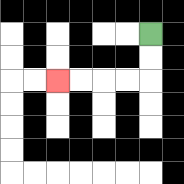{'start': '[6, 1]', 'end': '[2, 3]', 'path_directions': 'D,D,L,L,L,L', 'path_coordinates': '[[6, 1], [6, 2], [6, 3], [5, 3], [4, 3], [3, 3], [2, 3]]'}